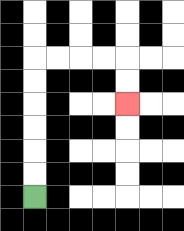{'start': '[1, 8]', 'end': '[5, 4]', 'path_directions': 'U,U,U,U,U,U,R,R,R,R,D,D', 'path_coordinates': '[[1, 8], [1, 7], [1, 6], [1, 5], [1, 4], [1, 3], [1, 2], [2, 2], [3, 2], [4, 2], [5, 2], [5, 3], [5, 4]]'}